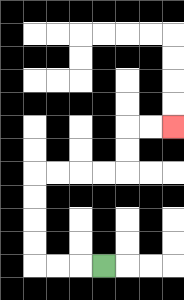{'start': '[4, 11]', 'end': '[7, 5]', 'path_directions': 'L,L,L,U,U,U,U,R,R,R,R,U,U,R,R', 'path_coordinates': '[[4, 11], [3, 11], [2, 11], [1, 11], [1, 10], [1, 9], [1, 8], [1, 7], [2, 7], [3, 7], [4, 7], [5, 7], [5, 6], [5, 5], [6, 5], [7, 5]]'}